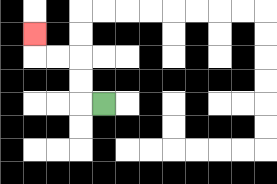{'start': '[4, 4]', 'end': '[1, 1]', 'path_directions': 'L,U,U,L,L,U', 'path_coordinates': '[[4, 4], [3, 4], [3, 3], [3, 2], [2, 2], [1, 2], [1, 1]]'}